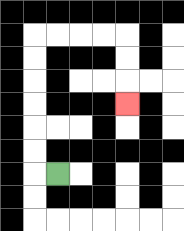{'start': '[2, 7]', 'end': '[5, 4]', 'path_directions': 'L,U,U,U,U,U,U,R,R,R,R,D,D,D', 'path_coordinates': '[[2, 7], [1, 7], [1, 6], [1, 5], [1, 4], [1, 3], [1, 2], [1, 1], [2, 1], [3, 1], [4, 1], [5, 1], [5, 2], [5, 3], [5, 4]]'}